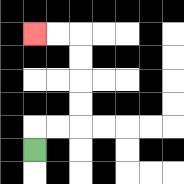{'start': '[1, 6]', 'end': '[1, 1]', 'path_directions': 'U,R,R,U,U,U,U,L,L', 'path_coordinates': '[[1, 6], [1, 5], [2, 5], [3, 5], [3, 4], [3, 3], [3, 2], [3, 1], [2, 1], [1, 1]]'}